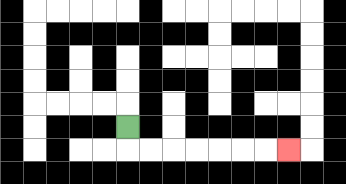{'start': '[5, 5]', 'end': '[12, 6]', 'path_directions': 'D,R,R,R,R,R,R,R', 'path_coordinates': '[[5, 5], [5, 6], [6, 6], [7, 6], [8, 6], [9, 6], [10, 6], [11, 6], [12, 6]]'}